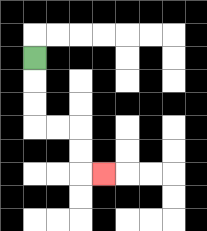{'start': '[1, 2]', 'end': '[4, 7]', 'path_directions': 'D,D,D,R,R,D,D,R', 'path_coordinates': '[[1, 2], [1, 3], [1, 4], [1, 5], [2, 5], [3, 5], [3, 6], [3, 7], [4, 7]]'}